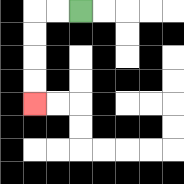{'start': '[3, 0]', 'end': '[1, 4]', 'path_directions': 'L,L,D,D,D,D', 'path_coordinates': '[[3, 0], [2, 0], [1, 0], [1, 1], [1, 2], [1, 3], [1, 4]]'}